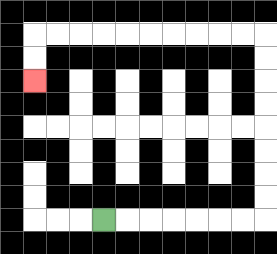{'start': '[4, 9]', 'end': '[1, 3]', 'path_directions': 'R,R,R,R,R,R,R,U,U,U,U,U,U,U,U,L,L,L,L,L,L,L,L,L,L,D,D', 'path_coordinates': '[[4, 9], [5, 9], [6, 9], [7, 9], [8, 9], [9, 9], [10, 9], [11, 9], [11, 8], [11, 7], [11, 6], [11, 5], [11, 4], [11, 3], [11, 2], [11, 1], [10, 1], [9, 1], [8, 1], [7, 1], [6, 1], [5, 1], [4, 1], [3, 1], [2, 1], [1, 1], [1, 2], [1, 3]]'}